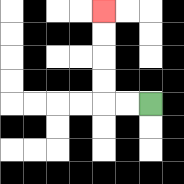{'start': '[6, 4]', 'end': '[4, 0]', 'path_directions': 'L,L,U,U,U,U', 'path_coordinates': '[[6, 4], [5, 4], [4, 4], [4, 3], [4, 2], [4, 1], [4, 0]]'}